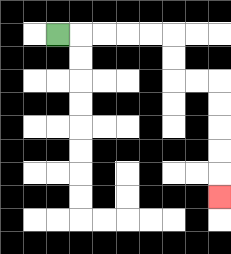{'start': '[2, 1]', 'end': '[9, 8]', 'path_directions': 'R,R,R,R,R,D,D,R,R,D,D,D,D,D', 'path_coordinates': '[[2, 1], [3, 1], [4, 1], [5, 1], [6, 1], [7, 1], [7, 2], [7, 3], [8, 3], [9, 3], [9, 4], [9, 5], [9, 6], [9, 7], [9, 8]]'}